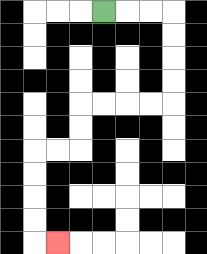{'start': '[4, 0]', 'end': '[2, 10]', 'path_directions': 'R,R,R,D,D,D,D,L,L,L,L,D,D,L,L,D,D,D,D,R', 'path_coordinates': '[[4, 0], [5, 0], [6, 0], [7, 0], [7, 1], [7, 2], [7, 3], [7, 4], [6, 4], [5, 4], [4, 4], [3, 4], [3, 5], [3, 6], [2, 6], [1, 6], [1, 7], [1, 8], [1, 9], [1, 10], [2, 10]]'}